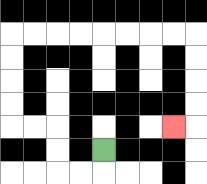{'start': '[4, 6]', 'end': '[7, 5]', 'path_directions': 'D,L,L,U,U,L,L,U,U,U,U,R,R,R,R,R,R,R,R,D,D,D,D,L', 'path_coordinates': '[[4, 6], [4, 7], [3, 7], [2, 7], [2, 6], [2, 5], [1, 5], [0, 5], [0, 4], [0, 3], [0, 2], [0, 1], [1, 1], [2, 1], [3, 1], [4, 1], [5, 1], [6, 1], [7, 1], [8, 1], [8, 2], [8, 3], [8, 4], [8, 5], [7, 5]]'}